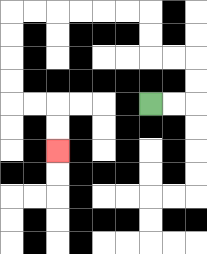{'start': '[6, 4]', 'end': '[2, 6]', 'path_directions': 'R,R,U,U,L,L,U,U,L,L,L,L,L,L,D,D,D,D,R,R,D,D', 'path_coordinates': '[[6, 4], [7, 4], [8, 4], [8, 3], [8, 2], [7, 2], [6, 2], [6, 1], [6, 0], [5, 0], [4, 0], [3, 0], [2, 0], [1, 0], [0, 0], [0, 1], [0, 2], [0, 3], [0, 4], [1, 4], [2, 4], [2, 5], [2, 6]]'}